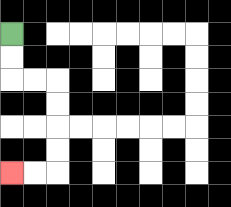{'start': '[0, 1]', 'end': '[0, 7]', 'path_directions': 'D,D,R,R,D,D,D,D,L,L', 'path_coordinates': '[[0, 1], [0, 2], [0, 3], [1, 3], [2, 3], [2, 4], [2, 5], [2, 6], [2, 7], [1, 7], [0, 7]]'}